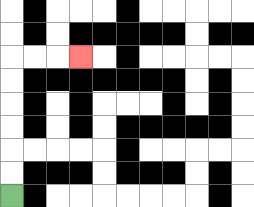{'start': '[0, 8]', 'end': '[3, 2]', 'path_directions': 'U,U,U,U,U,U,R,R,R', 'path_coordinates': '[[0, 8], [0, 7], [0, 6], [0, 5], [0, 4], [0, 3], [0, 2], [1, 2], [2, 2], [3, 2]]'}